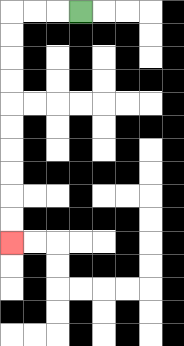{'start': '[3, 0]', 'end': '[0, 10]', 'path_directions': 'L,L,L,D,D,D,D,D,D,D,D,D,D', 'path_coordinates': '[[3, 0], [2, 0], [1, 0], [0, 0], [0, 1], [0, 2], [0, 3], [0, 4], [0, 5], [0, 6], [0, 7], [0, 8], [0, 9], [0, 10]]'}